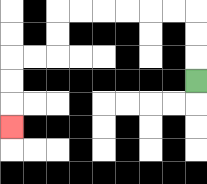{'start': '[8, 3]', 'end': '[0, 5]', 'path_directions': 'U,U,U,L,L,L,L,L,L,D,D,L,L,D,D,D', 'path_coordinates': '[[8, 3], [8, 2], [8, 1], [8, 0], [7, 0], [6, 0], [5, 0], [4, 0], [3, 0], [2, 0], [2, 1], [2, 2], [1, 2], [0, 2], [0, 3], [0, 4], [0, 5]]'}